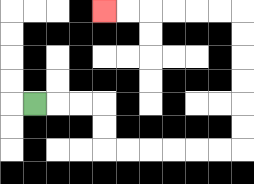{'start': '[1, 4]', 'end': '[4, 0]', 'path_directions': 'R,R,R,D,D,R,R,R,R,R,R,U,U,U,U,U,U,L,L,L,L,L,L', 'path_coordinates': '[[1, 4], [2, 4], [3, 4], [4, 4], [4, 5], [4, 6], [5, 6], [6, 6], [7, 6], [8, 6], [9, 6], [10, 6], [10, 5], [10, 4], [10, 3], [10, 2], [10, 1], [10, 0], [9, 0], [8, 0], [7, 0], [6, 0], [5, 0], [4, 0]]'}